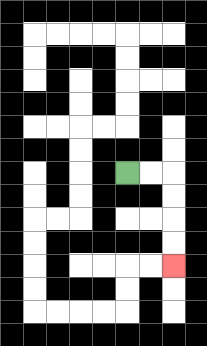{'start': '[5, 7]', 'end': '[7, 11]', 'path_directions': 'R,R,D,D,D,D', 'path_coordinates': '[[5, 7], [6, 7], [7, 7], [7, 8], [7, 9], [7, 10], [7, 11]]'}